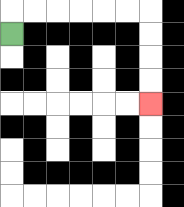{'start': '[0, 1]', 'end': '[6, 4]', 'path_directions': 'U,R,R,R,R,R,R,D,D,D,D', 'path_coordinates': '[[0, 1], [0, 0], [1, 0], [2, 0], [3, 0], [4, 0], [5, 0], [6, 0], [6, 1], [6, 2], [6, 3], [6, 4]]'}